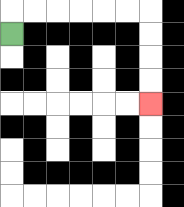{'start': '[0, 1]', 'end': '[6, 4]', 'path_directions': 'U,R,R,R,R,R,R,D,D,D,D', 'path_coordinates': '[[0, 1], [0, 0], [1, 0], [2, 0], [3, 0], [4, 0], [5, 0], [6, 0], [6, 1], [6, 2], [6, 3], [6, 4]]'}